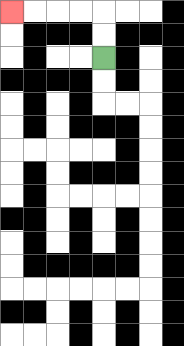{'start': '[4, 2]', 'end': '[0, 0]', 'path_directions': 'U,U,L,L,L,L', 'path_coordinates': '[[4, 2], [4, 1], [4, 0], [3, 0], [2, 0], [1, 0], [0, 0]]'}